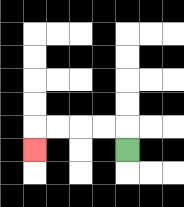{'start': '[5, 6]', 'end': '[1, 6]', 'path_directions': 'U,L,L,L,L,D', 'path_coordinates': '[[5, 6], [5, 5], [4, 5], [3, 5], [2, 5], [1, 5], [1, 6]]'}